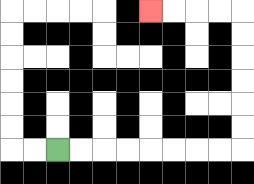{'start': '[2, 6]', 'end': '[6, 0]', 'path_directions': 'R,R,R,R,R,R,R,R,U,U,U,U,U,U,L,L,L,L', 'path_coordinates': '[[2, 6], [3, 6], [4, 6], [5, 6], [6, 6], [7, 6], [8, 6], [9, 6], [10, 6], [10, 5], [10, 4], [10, 3], [10, 2], [10, 1], [10, 0], [9, 0], [8, 0], [7, 0], [6, 0]]'}